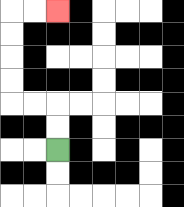{'start': '[2, 6]', 'end': '[2, 0]', 'path_directions': 'U,U,L,L,U,U,U,U,R,R', 'path_coordinates': '[[2, 6], [2, 5], [2, 4], [1, 4], [0, 4], [0, 3], [0, 2], [0, 1], [0, 0], [1, 0], [2, 0]]'}